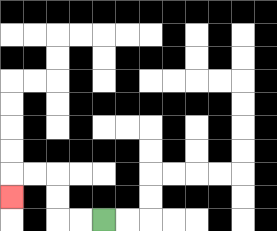{'start': '[4, 9]', 'end': '[0, 8]', 'path_directions': 'L,L,U,U,L,L,D', 'path_coordinates': '[[4, 9], [3, 9], [2, 9], [2, 8], [2, 7], [1, 7], [0, 7], [0, 8]]'}